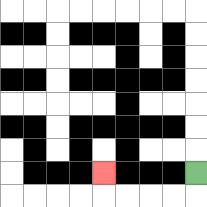{'start': '[8, 7]', 'end': '[4, 7]', 'path_directions': 'D,L,L,L,L,U', 'path_coordinates': '[[8, 7], [8, 8], [7, 8], [6, 8], [5, 8], [4, 8], [4, 7]]'}